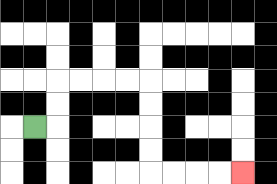{'start': '[1, 5]', 'end': '[10, 7]', 'path_directions': 'R,U,U,R,R,R,R,D,D,D,D,R,R,R,R', 'path_coordinates': '[[1, 5], [2, 5], [2, 4], [2, 3], [3, 3], [4, 3], [5, 3], [6, 3], [6, 4], [6, 5], [6, 6], [6, 7], [7, 7], [8, 7], [9, 7], [10, 7]]'}